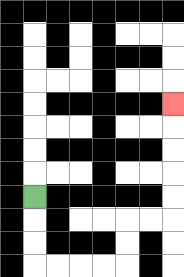{'start': '[1, 8]', 'end': '[7, 4]', 'path_directions': 'D,D,D,R,R,R,R,U,U,R,R,U,U,U,U,U', 'path_coordinates': '[[1, 8], [1, 9], [1, 10], [1, 11], [2, 11], [3, 11], [4, 11], [5, 11], [5, 10], [5, 9], [6, 9], [7, 9], [7, 8], [7, 7], [7, 6], [7, 5], [7, 4]]'}